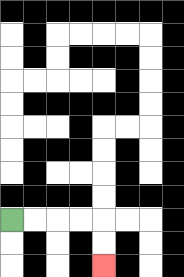{'start': '[0, 9]', 'end': '[4, 11]', 'path_directions': 'R,R,R,R,D,D', 'path_coordinates': '[[0, 9], [1, 9], [2, 9], [3, 9], [4, 9], [4, 10], [4, 11]]'}